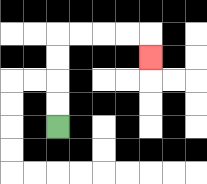{'start': '[2, 5]', 'end': '[6, 2]', 'path_directions': 'U,U,U,U,R,R,R,R,D', 'path_coordinates': '[[2, 5], [2, 4], [2, 3], [2, 2], [2, 1], [3, 1], [4, 1], [5, 1], [6, 1], [6, 2]]'}